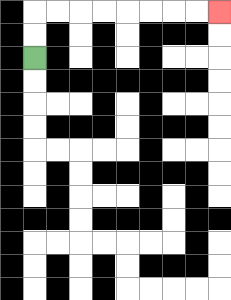{'start': '[1, 2]', 'end': '[9, 0]', 'path_directions': 'U,U,R,R,R,R,R,R,R,R', 'path_coordinates': '[[1, 2], [1, 1], [1, 0], [2, 0], [3, 0], [4, 0], [5, 0], [6, 0], [7, 0], [8, 0], [9, 0]]'}